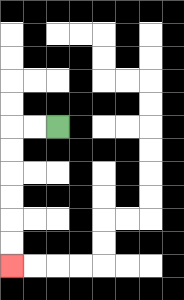{'start': '[2, 5]', 'end': '[0, 11]', 'path_directions': 'L,L,D,D,D,D,D,D', 'path_coordinates': '[[2, 5], [1, 5], [0, 5], [0, 6], [0, 7], [0, 8], [0, 9], [0, 10], [0, 11]]'}